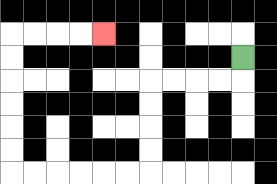{'start': '[10, 2]', 'end': '[4, 1]', 'path_directions': 'D,L,L,L,L,D,D,D,D,L,L,L,L,L,L,U,U,U,U,U,U,R,R,R,R', 'path_coordinates': '[[10, 2], [10, 3], [9, 3], [8, 3], [7, 3], [6, 3], [6, 4], [6, 5], [6, 6], [6, 7], [5, 7], [4, 7], [3, 7], [2, 7], [1, 7], [0, 7], [0, 6], [0, 5], [0, 4], [0, 3], [0, 2], [0, 1], [1, 1], [2, 1], [3, 1], [4, 1]]'}